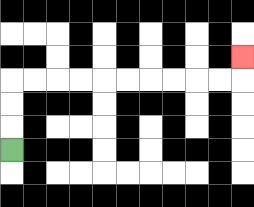{'start': '[0, 6]', 'end': '[10, 2]', 'path_directions': 'U,U,U,R,R,R,R,R,R,R,R,R,R,U', 'path_coordinates': '[[0, 6], [0, 5], [0, 4], [0, 3], [1, 3], [2, 3], [3, 3], [4, 3], [5, 3], [6, 3], [7, 3], [8, 3], [9, 3], [10, 3], [10, 2]]'}